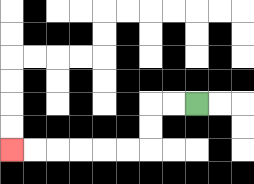{'start': '[8, 4]', 'end': '[0, 6]', 'path_directions': 'L,L,D,D,L,L,L,L,L,L', 'path_coordinates': '[[8, 4], [7, 4], [6, 4], [6, 5], [6, 6], [5, 6], [4, 6], [3, 6], [2, 6], [1, 6], [0, 6]]'}